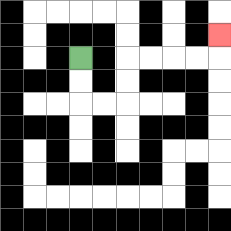{'start': '[3, 2]', 'end': '[9, 1]', 'path_directions': 'D,D,R,R,U,U,R,R,R,R,U', 'path_coordinates': '[[3, 2], [3, 3], [3, 4], [4, 4], [5, 4], [5, 3], [5, 2], [6, 2], [7, 2], [8, 2], [9, 2], [9, 1]]'}